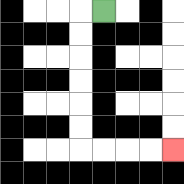{'start': '[4, 0]', 'end': '[7, 6]', 'path_directions': 'L,D,D,D,D,D,D,R,R,R,R', 'path_coordinates': '[[4, 0], [3, 0], [3, 1], [3, 2], [3, 3], [3, 4], [3, 5], [3, 6], [4, 6], [5, 6], [6, 6], [7, 6]]'}